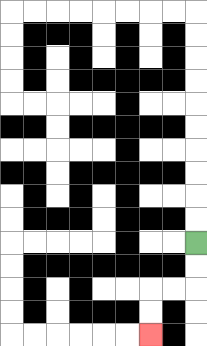{'start': '[8, 10]', 'end': '[6, 14]', 'path_directions': 'D,D,L,L,D,D', 'path_coordinates': '[[8, 10], [8, 11], [8, 12], [7, 12], [6, 12], [6, 13], [6, 14]]'}